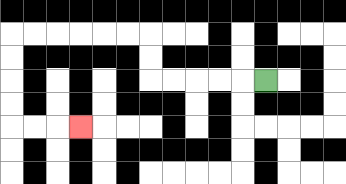{'start': '[11, 3]', 'end': '[3, 5]', 'path_directions': 'L,L,L,L,L,U,U,L,L,L,L,L,L,D,D,D,D,R,R,R', 'path_coordinates': '[[11, 3], [10, 3], [9, 3], [8, 3], [7, 3], [6, 3], [6, 2], [6, 1], [5, 1], [4, 1], [3, 1], [2, 1], [1, 1], [0, 1], [0, 2], [0, 3], [0, 4], [0, 5], [1, 5], [2, 5], [3, 5]]'}